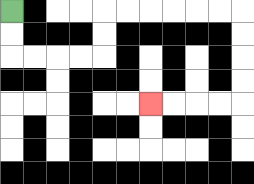{'start': '[0, 0]', 'end': '[6, 4]', 'path_directions': 'D,D,R,R,R,R,U,U,R,R,R,R,R,R,D,D,D,D,L,L,L,L', 'path_coordinates': '[[0, 0], [0, 1], [0, 2], [1, 2], [2, 2], [3, 2], [4, 2], [4, 1], [4, 0], [5, 0], [6, 0], [7, 0], [8, 0], [9, 0], [10, 0], [10, 1], [10, 2], [10, 3], [10, 4], [9, 4], [8, 4], [7, 4], [6, 4]]'}